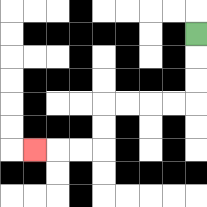{'start': '[8, 1]', 'end': '[1, 6]', 'path_directions': 'D,D,D,L,L,L,L,D,D,L,L,L', 'path_coordinates': '[[8, 1], [8, 2], [8, 3], [8, 4], [7, 4], [6, 4], [5, 4], [4, 4], [4, 5], [4, 6], [3, 6], [2, 6], [1, 6]]'}